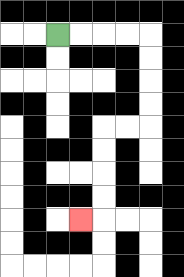{'start': '[2, 1]', 'end': '[3, 9]', 'path_directions': 'R,R,R,R,D,D,D,D,L,L,D,D,D,D,L', 'path_coordinates': '[[2, 1], [3, 1], [4, 1], [5, 1], [6, 1], [6, 2], [6, 3], [6, 4], [6, 5], [5, 5], [4, 5], [4, 6], [4, 7], [4, 8], [4, 9], [3, 9]]'}